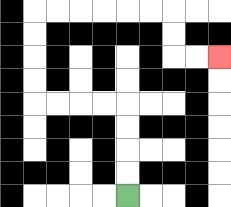{'start': '[5, 8]', 'end': '[9, 2]', 'path_directions': 'U,U,U,U,L,L,L,L,U,U,U,U,R,R,R,R,R,R,D,D,R,R', 'path_coordinates': '[[5, 8], [5, 7], [5, 6], [5, 5], [5, 4], [4, 4], [3, 4], [2, 4], [1, 4], [1, 3], [1, 2], [1, 1], [1, 0], [2, 0], [3, 0], [4, 0], [5, 0], [6, 0], [7, 0], [7, 1], [7, 2], [8, 2], [9, 2]]'}